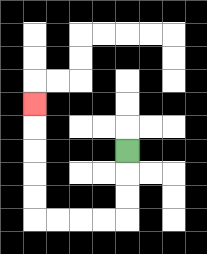{'start': '[5, 6]', 'end': '[1, 4]', 'path_directions': 'D,D,D,L,L,L,L,U,U,U,U,U', 'path_coordinates': '[[5, 6], [5, 7], [5, 8], [5, 9], [4, 9], [3, 9], [2, 9], [1, 9], [1, 8], [1, 7], [1, 6], [1, 5], [1, 4]]'}